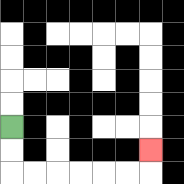{'start': '[0, 5]', 'end': '[6, 6]', 'path_directions': 'D,D,R,R,R,R,R,R,U', 'path_coordinates': '[[0, 5], [0, 6], [0, 7], [1, 7], [2, 7], [3, 7], [4, 7], [5, 7], [6, 7], [6, 6]]'}